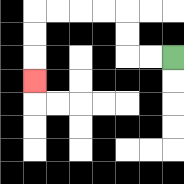{'start': '[7, 2]', 'end': '[1, 3]', 'path_directions': 'L,L,U,U,L,L,L,L,D,D,D', 'path_coordinates': '[[7, 2], [6, 2], [5, 2], [5, 1], [5, 0], [4, 0], [3, 0], [2, 0], [1, 0], [1, 1], [1, 2], [1, 3]]'}